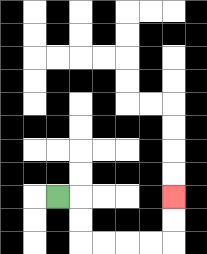{'start': '[2, 8]', 'end': '[7, 8]', 'path_directions': 'R,D,D,R,R,R,R,U,U', 'path_coordinates': '[[2, 8], [3, 8], [3, 9], [3, 10], [4, 10], [5, 10], [6, 10], [7, 10], [7, 9], [7, 8]]'}